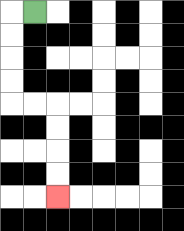{'start': '[1, 0]', 'end': '[2, 8]', 'path_directions': 'L,D,D,D,D,R,R,D,D,D,D', 'path_coordinates': '[[1, 0], [0, 0], [0, 1], [0, 2], [0, 3], [0, 4], [1, 4], [2, 4], [2, 5], [2, 6], [2, 7], [2, 8]]'}